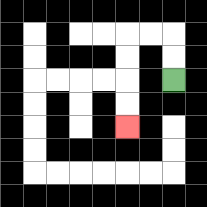{'start': '[7, 3]', 'end': '[5, 5]', 'path_directions': 'U,U,L,L,D,D,D,D', 'path_coordinates': '[[7, 3], [7, 2], [7, 1], [6, 1], [5, 1], [5, 2], [5, 3], [5, 4], [5, 5]]'}